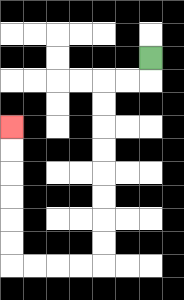{'start': '[6, 2]', 'end': '[0, 5]', 'path_directions': 'D,L,L,D,D,D,D,D,D,D,D,L,L,L,L,U,U,U,U,U,U', 'path_coordinates': '[[6, 2], [6, 3], [5, 3], [4, 3], [4, 4], [4, 5], [4, 6], [4, 7], [4, 8], [4, 9], [4, 10], [4, 11], [3, 11], [2, 11], [1, 11], [0, 11], [0, 10], [0, 9], [0, 8], [0, 7], [0, 6], [0, 5]]'}